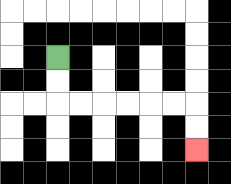{'start': '[2, 2]', 'end': '[8, 6]', 'path_directions': 'D,D,R,R,R,R,R,R,D,D', 'path_coordinates': '[[2, 2], [2, 3], [2, 4], [3, 4], [4, 4], [5, 4], [6, 4], [7, 4], [8, 4], [8, 5], [8, 6]]'}